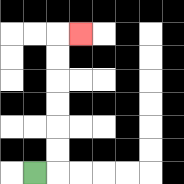{'start': '[1, 7]', 'end': '[3, 1]', 'path_directions': 'R,U,U,U,U,U,U,R', 'path_coordinates': '[[1, 7], [2, 7], [2, 6], [2, 5], [2, 4], [2, 3], [2, 2], [2, 1], [3, 1]]'}